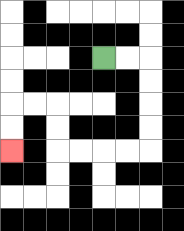{'start': '[4, 2]', 'end': '[0, 6]', 'path_directions': 'R,R,D,D,D,D,L,L,L,L,U,U,L,L,D,D', 'path_coordinates': '[[4, 2], [5, 2], [6, 2], [6, 3], [6, 4], [6, 5], [6, 6], [5, 6], [4, 6], [3, 6], [2, 6], [2, 5], [2, 4], [1, 4], [0, 4], [0, 5], [0, 6]]'}